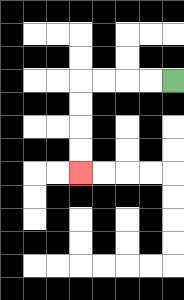{'start': '[7, 3]', 'end': '[3, 7]', 'path_directions': 'L,L,L,L,D,D,D,D', 'path_coordinates': '[[7, 3], [6, 3], [5, 3], [4, 3], [3, 3], [3, 4], [3, 5], [3, 6], [3, 7]]'}